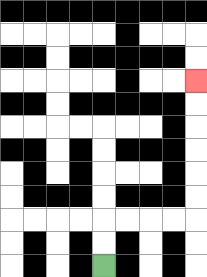{'start': '[4, 11]', 'end': '[8, 3]', 'path_directions': 'U,U,R,R,R,R,U,U,U,U,U,U', 'path_coordinates': '[[4, 11], [4, 10], [4, 9], [5, 9], [6, 9], [7, 9], [8, 9], [8, 8], [8, 7], [8, 6], [8, 5], [8, 4], [8, 3]]'}